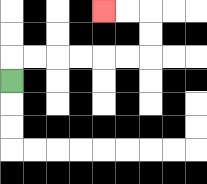{'start': '[0, 3]', 'end': '[4, 0]', 'path_directions': 'U,R,R,R,R,R,R,U,U,L,L', 'path_coordinates': '[[0, 3], [0, 2], [1, 2], [2, 2], [3, 2], [4, 2], [5, 2], [6, 2], [6, 1], [6, 0], [5, 0], [4, 0]]'}